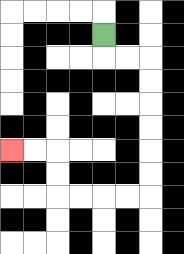{'start': '[4, 1]', 'end': '[0, 6]', 'path_directions': 'D,R,R,D,D,D,D,D,D,L,L,L,L,U,U,L,L', 'path_coordinates': '[[4, 1], [4, 2], [5, 2], [6, 2], [6, 3], [6, 4], [6, 5], [6, 6], [6, 7], [6, 8], [5, 8], [4, 8], [3, 8], [2, 8], [2, 7], [2, 6], [1, 6], [0, 6]]'}